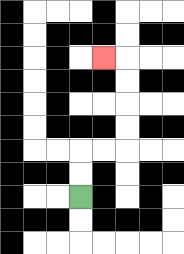{'start': '[3, 8]', 'end': '[4, 2]', 'path_directions': 'U,U,R,R,U,U,U,U,L', 'path_coordinates': '[[3, 8], [3, 7], [3, 6], [4, 6], [5, 6], [5, 5], [5, 4], [5, 3], [5, 2], [4, 2]]'}